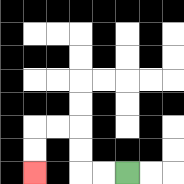{'start': '[5, 7]', 'end': '[1, 7]', 'path_directions': 'L,L,U,U,L,L,D,D', 'path_coordinates': '[[5, 7], [4, 7], [3, 7], [3, 6], [3, 5], [2, 5], [1, 5], [1, 6], [1, 7]]'}